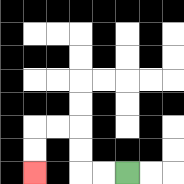{'start': '[5, 7]', 'end': '[1, 7]', 'path_directions': 'L,L,U,U,L,L,D,D', 'path_coordinates': '[[5, 7], [4, 7], [3, 7], [3, 6], [3, 5], [2, 5], [1, 5], [1, 6], [1, 7]]'}